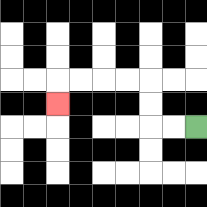{'start': '[8, 5]', 'end': '[2, 4]', 'path_directions': 'L,L,U,U,L,L,L,L,D', 'path_coordinates': '[[8, 5], [7, 5], [6, 5], [6, 4], [6, 3], [5, 3], [4, 3], [3, 3], [2, 3], [2, 4]]'}